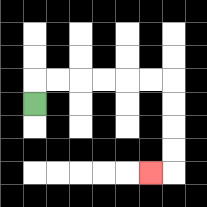{'start': '[1, 4]', 'end': '[6, 7]', 'path_directions': 'U,R,R,R,R,R,R,D,D,D,D,L', 'path_coordinates': '[[1, 4], [1, 3], [2, 3], [3, 3], [4, 3], [5, 3], [6, 3], [7, 3], [7, 4], [7, 5], [7, 6], [7, 7], [6, 7]]'}